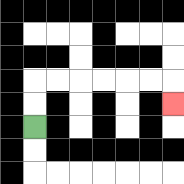{'start': '[1, 5]', 'end': '[7, 4]', 'path_directions': 'U,U,R,R,R,R,R,R,D', 'path_coordinates': '[[1, 5], [1, 4], [1, 3], [2, 3], [3, 3], [4, 3], [5, 3], [6, 3], [7, 3], [7, 4]]'}